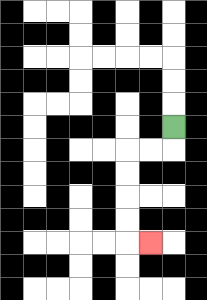{'start': '[7, 5]', 'end': '[6, 10]', 'path_directions': 'D,L,L,D,D,D,D,R', 'path_coordinates': '[[7, 5], [7, 6], [6, 6], [5, 6], [5, 7], [5, 8], [5, 9], [5, 10], [6, 10]]'}